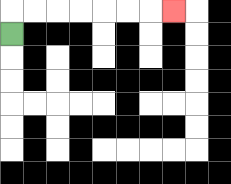{'start': '[0, 1]', 'end': '[7, 0]', 'path_directions': 'U,R,R,R,R,R,R,R', 'path_coordinates': '[[0, 1], [0, 0], [1, 0], [2, 0], [3, 0], [4, 0], [5, 0], [6, 0], [7, 0]]'}